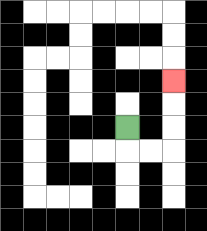{'start': '[5, 5]', 'end': '[7, 3]', 'path_directions': 'D,R,R,U,U,U', 'path_coordinates': '[[5, 5], [5, 6], [6, 6], [7, 6], [7, 5], [7, 4], [7, 3]]'}